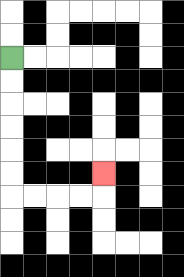{'start': '[0, 2]', 'end': '[4, 7]', 'path_directions': 'D,D,D,D,D,D,R,R,R,R,U', 'path_coordinates': '[[0, 2], [0, 3], [0, 4], [0, 5], [0, 6], [0, 7], [0, 8], [1, 8], [2, 8], [3, 8], [4, 8], [4, 7]]'}